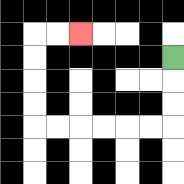{'start': '[7, 2]', 'end': '[3, 1]', 'path_directions': 'D,D,D,L,L,L,L,L,L,U,U,U,U,R,R', 'path_coordinates': '[[7, 2], [7, 3], [7, 4], [7, 5], [6, 5], [5, 5], [4, 5], [3, 5], [2, 5], [1, 5], [1, 4], [1, 3], [1, 2], [1, 1], [2, 1], [3, 1]]'}